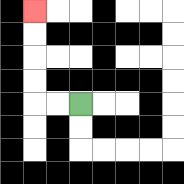{'start': '[3, 4]', 'end': '[1, 0]', 'path_directions': 'L,L,U,U,U,U', 'path_coordinates': '[[3, 4], [2, 4], [1, 4], [1, 3], [1, 2], [1, 1], [1, 0]]'}